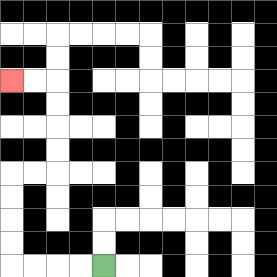{'start': '[4, 11]', 'end': '[0, 3]', 'path_directions': 'L,L,L,L,U,U,U,U,R,R,U,U,U,U,L,L', 'path_coordinates': '[[4, 11], [3, 11], [2, 11], [1, 11], [0, 11], [0, 10], [0, 9], [0, 8], [0, 7], [1, 7], [2, 7], [2, 6], [2, 5], [2, 4], [2, 3], [1, 3], [0, 3]]'}